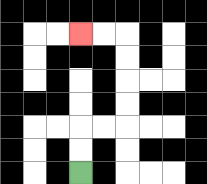{'start': '[3, 7]', 'end': '[3, 1]', 'path_directions': 'U,U,R,R,U,U,U,U,L,L', 'path_coordinates': '[[3, 7], [3, 6], [3, 5], [4, 5], [5, 5], [5, 4], [5, 3], [5, 2], [5, 1], [4, 1], [3, 1]]'}